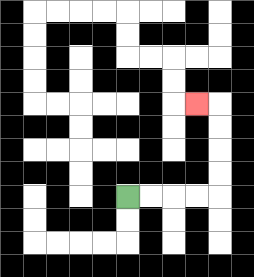{'start': '[5, 8]', 'end': '[8, 4]', 'path_directions': 'R,R,R,R,U,U,U,U,L', 'path_coordinates': '[[5, 8], [6, 8], [7, 8], [8, 8], [9, 8], [9, 7], [9, 6], [9, 5], [9, 4], [8, 4]]'}